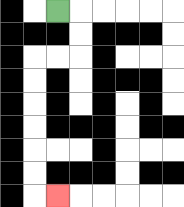{'start': '[2, 0]', 'end': '[2, 8]', 'path_directions': 'R,D,D,L,L,D,D,D,D,D,D,R', 'path_coordinates': '[[2, 0], [3, 0], [3, 1], [3, 2], [2, 2], [1, 2], [1, 3], [1, 4], [1, 5], [1, 6], [1, 7], [1, 8], [2, 8]]'}